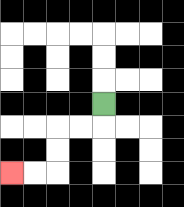{'start': '[4, 4]', 'end': '[0, 7]', 'path_directions': 'D,L,L,D,D,L,L', 'path_coordinates': '[[4, 4], [4, 5], [3, 5], [2, 5], [2, 6], [2, 7], [1, 7], [0, 7]]'}